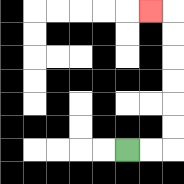{'start': '[5, 6]', 'end': '[6, 0]', 'path_directions': 'R,R,U,U,U,U,U,U,L', 'path_coordinates': '[[5, 6], [6, 6], [7, 6], [7, 5], [7, 4], [7, 3], [7, 2], [7, 1], [7, 0], [6, 0]]'}